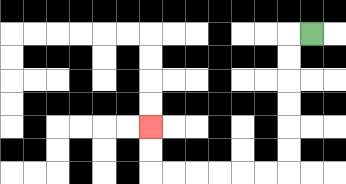{'start': '[13, 1]', 'end': '[6, 5]', 'path_directions': 'L,D,D,D,D,D,D,L,L,L,L,L,L,U,U', 'path_coordinates': '[[13, 1], [12, 1], [12, 2], [12, 3], [12, 4], [12, 5], [12, 6], [12, 7], [11, 7], [10, 7], [9, 7], [8, 7], [7, 7], [6, 7], [6, 6], [6, 5]]'}